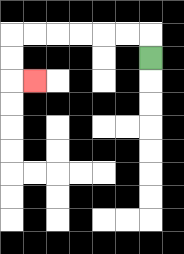{'start': '[6, 2]', 'end': '[1, 3]', 'path_directions': 'U,L,L,L,L,L,L,D,D,R', 'path_coordinates': '[[6, 2], [6, 1], [5, 1], [4, 1], [3, 1], [2, 1], [1, 1], [0, 1], [0, 2], [0, 3], [1, 3]]'}